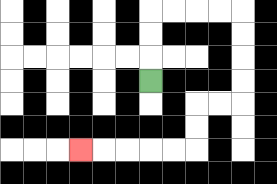{'start': '[6, 3]', 'end': '[3, 6]', 'path_directions': 'U,U,U,R,R,R,R,D,D,D,D,L,L,D,D,L,L,L,L,L', 'path_coordinates': '[[6, 3], [6, 2], [6, 1], [6, 0], [7, 0], [8, 0], [9, 0], [10, 0], [10, 1], [10, 2], [10, 3], [10, 4], [9, 4], [8, 4], [8, 5], [8, 6], [7, 6], [6, 6], [5, 6], [4, 6], [3, 6]]'}